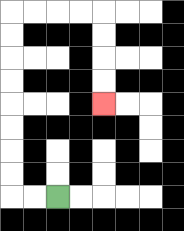{'start': '[2, 8]', 'end': '[4, 4]', 'path_directions': 'L,L,U,U,U,U,U,U,U,U,R,R,R,R,D,D,D,D', 'path_coordinates': '[[2, 8], [1, 8], [0, 8], [0, 7], [0, 6], [0, 5], [0, 4], [0, 3], [0, 2], [0, 1], [0, 0], [1, 0], [2, 0], [3, 0], [4, 0], [4, 1], [4, 2], [4, 3], [4, 4]]'}